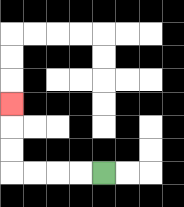{'start': '[4, 7]', 'end': '[0, 4]', 'path_directions': 'L,L,L,L,U,U,U', 'path_coordinates': '[[4, 7], [3, 7], [2, 7], [1, 7], [0, 7], [0, 6], [0, 5], [0, 4]]'}